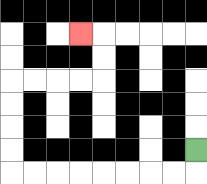{'start': '[8, 6]', 'end': '[3, 1]', 'path_directions': 'D,L,L,L,L,L,L,L,L,U,U,U,U,R,R,R,R,U,U,L', 'path_coordinates': '[[8, 6], [8, 7], [7, 7], [6, 7], [5, 7], [4, 7], [3, 7], [2, 7], [1, 7], [0, 7], [0, 6], [0, 5], [0, 4], [0, 3], [1, 3], [2, 3], [3, 3], [4, 3], [4, 2], [4, 1], [3, 1]]'}